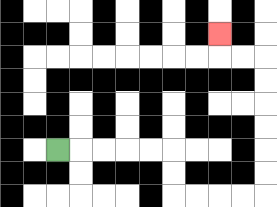{'start': '[2, 6]', 'end': '[9, 1]', 'path_directions': 'R,R,R,R,R,D,D,R,R,R,R,U,U,U,U,U,U,L,L,U', 'path_coordinates': '[[2, 6], [3, 6], [4, 6], [5, 6], [6, 6], [7, 6], [7, 7], [7, 8], [8, 8], [9, 8], [10, 8], [11, 8], [11, 7], [11, 6], [11, 5], [11, 4], [11, 3], [11, 2], [10, 2], [9, 2], [9, 1]]'}